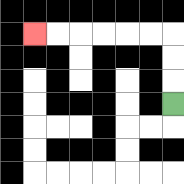{'start': '[7, 4]', 'end': '[1, 1]', 'path_directions': 'U,U,U,L,L,L,L,L,L', 'path_coordinates': '[[7, 4], [7, 3], [7, 2], [7, 1], [6, 1], [5, 1], [4, 1], [3, 1], [2, 1], [1, 1]]'}